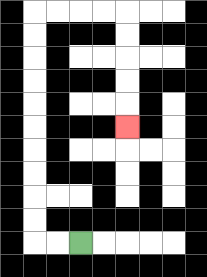{'start': '[3, 10]', 'end': '[5, 5]', 'path_directions': 'L,L,U,U,U,U,U,U,U,U,U,U,R,R,R,R,D,D,D,D,D', 'path_coordinates': '[[3, 10], [2, 10], [1, 10], [1, 9], [1, 8], [1, 7], [1, 6], [1, 5], [1, 4], [1, 3], [1, 2], [1, 1], [1, 0], [2, 0], [3, 0], [4, 0], [5, 0], [5, 1], [5, 2], [5, 3], [5, 4], [5, 5]]'}